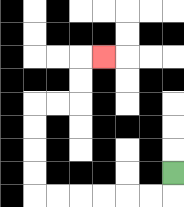{'start': '[7, 7]', 'end': '[4, 2]', 'path_directions': 'D,L,L,L,L,L,L,U,U,U,U,R,R,U,U,R', 'path_coordinates': '[[7, 7], [7, 8], [6, 8], [5, 8], [4, 8], [3, 8], [2, 8], [1, 8], [1, 7], [1, 6], [1, 5], [1, 4], [2, 4], [3, 4], [3, 3], [3, 2], [4, 2]]'}